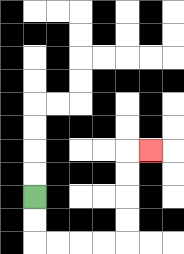{'start': '[1, 8]', 'end': '[6, 6]', 'path_directions': 'D,D,R,R,R,R,U,U,U,U,R', 'path_coordinates': '[[1, 8], [1, 9], [1, 10], [2, 10], [3, 10], [4, 10], [5, 10], [5, 9], [5, 8], [5, 7], [5, 6], [6, 6]]'}